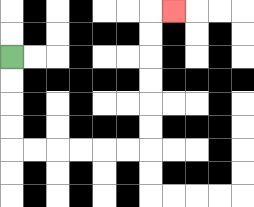{'start': '[0, 2]', 'end': '[7, 0]', 'path_directions': 'D,D,D,D,R,R,R,R,R,R,U,U,U,U,U,U,R', 'path_coordinates': '[[0, 2], [0, 3], [0, 4], [0, 5], [0, 6], [1, 6], [2, 6], [3, 6], [4, 6], [5, 6], [6, 6], [6, 5], [6, 4], [6, 3], [6, 2], [6, 1], [6, 0], [7, 0]]'}